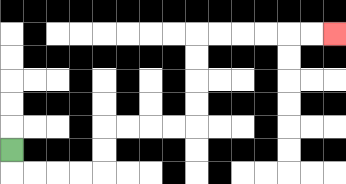{'start': '[0, 6]', 'end': '[14, 1]', 'path_directions': 'D,R,R,R,R,U,U,R,R,R,R,U,U,U,U,R,R,R,R,R,R', 'path_coordinates': '[[0, 6], [0, 7], [1, 7], [2, 7], [3, 7], [4, 7], [4, 6], [4, 5], [5, 5], [6, 5], [7, 5], [8, 5], [8, 4], [8, 3], [8, 2], [8, 1], [9, 1], [10, 1], [11, 1], [12, 1], [13, 1], [14, 1]]'}